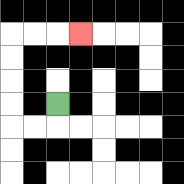{'start': '[2, 4]', 'end': '[3, 1]', 'path_directions': 'D,L,L,U,U,U,U,R,R,R', 'path_coordinates': '[[2, 4], [2, 5], [1, 5], [0, 5], [0, 4], [0, 3], [0, 2], [0, 1], [1, 1], [2, 1], [3, 1]]'}